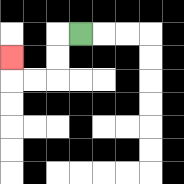{'start': '[3, 1]', 'end': '[0, 2]', 'path_directions': 'L,D,D,L,L,U', 'path_coordinates': '[[3, 1], [2, 1], [2, 2], [2, 3], [1, 3], [0, 3], [0, 2]]'}